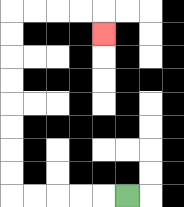{'start': '[5, 8]', 'end': '[4, 1]', 'path_directions': 'L,L,L,L,L,U,U,U,U,U,U,U,U,R,R,R,R,D', 'path_coordinates': '[[5, 8], [4, 8], [3, 8], [2, 8], [1, 8], [0, 8], [0, 7], [0, 6], [0, 5], [0, 4], [0, 3], [0, 2], [0, 1], [0, 0], [1, 0], [2, 0], [3, 0], [4, 0], [4, 1]]'}